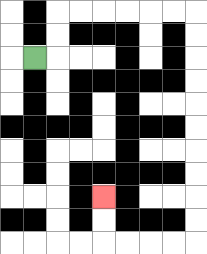{'start': '[1, 2]', 'end': '[4, 8]', 'path_directions': 'R,U,U,R,R,R,R,R,R,D,D,D,D,D,D,D,D,D,D,L,L,L,L,U,U', 'path_coordinates': '[[1, 2], [2, 2], [2, 1], [2, 0], [3, 0], [4, 0], [5, 0], [6, 0], [7, 0], [8, 0], [8, 1], [8, 2], [8, 3], [8, 4], [8, 5], [8, 6], [8, 7], [8, 8], [8, 9], [8, 10], [7, 10], [6, 10], [5, 10], [4, 10], [4, 9], [4, 8]]'}